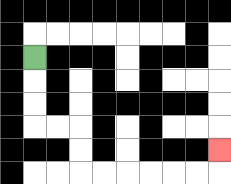{'start': '[1, 2]', 'end': '[9, 6]', 'path_directions': 'D,D,D,R,R,D,D,R,R,R,R,R,R,U', 'path_coordinates': '[[1, 2], [1, 3], [1, 4], [1, 5], [2, 5], [3, 5], [3, 6], [3, 7], [4, 7], [5, 7], [6, 7], [7, 7], [8, 7], [9, 7], [9, 6]]'}